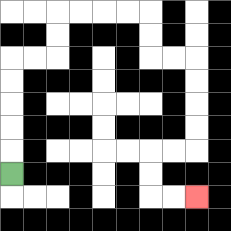{'start': '[0, 7]', 'end': '[8, 8]', 'path_directions': 'U,U,U,U,U,R,R,U,U,R,R,R,R,D,D,R,R,D,D,D,D,L,L,D,D,R,R', 'path_coordinates': '[[0, 7], [0, 6], [0, 5], [0, 4], [0, 3], [0, 2], [1, 2], [2, 2], [2, 1], [2, 0], [3, 0], [4, 0], [5, 0], [6, 0], [6, 1], [6, 2], [7, 2], [8, 2], [8, 3], [8, 4], [8, 5], [8, 6], [7, 6], [6, 6], [6, 7], [6, 8], [7, 8], [8, 8]]'}